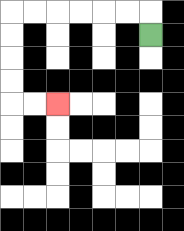{'start': '[6, 1]', 'end': '[2, 4]', 'path_directions': 'U,L,L,L,L,L,L,D,D,D,D,R,R', 'path_coordinates': '[[6, 1], [6, 0], [5, 0], [4, 0], [3, 0], [2, 0], [1, 0], [0, 0], [0, 1], [0, 2], [0, 3], [0, 4], [1, 4], [2, 4]]'}